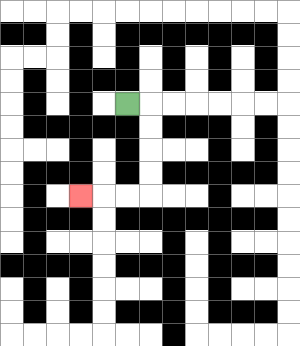{'start': '[5, 4]', 'end': '[3, 8]', 'path_directions': 'R,D,D,D,D,L,L,L', 'path_coordinates': '[[5, 4], [6, 4], [6, 5], [6, 6], [6, 7], [6, 8], [5, 8], [4, 8], [3, 8]]'}